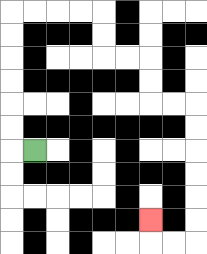{'start': '[1, 6]', 'end': '[6, 9]', 'path_directions': 'L,U,U,U,U,U,U,R,R,R,R,D,D,R,R,D,D,R,R,D,D,D,D,D,D,L,L,U', 'path_coordinates': '[[1, 6], [0, 6], [0, 5], [0, 4], [0, 3], [0, 2], [0, 1], [0, 0], [1, 0], [2, 0], [3, 0], [4, 0], [4, 1], [4, 2], [5, 2], [6, 2], [6, 3], [6, 4], [7, 4], [8, 4], [8, 5], [8, 6], [8, 7], [8, 8], [8, 9], [8, 10], [7, 10], [6, 10], [6, 9]]'}